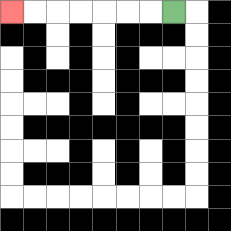{'start': '[7, 0]', 'end': '[0, 0]', 'path_directions': 'L,L,L,L,L,L,L', 'path_coordinates': '[[7, 0], [6, 0], [5, 0], [4, 0], [3, 0], [2, 0], [1, 0], [0, 0]]'}